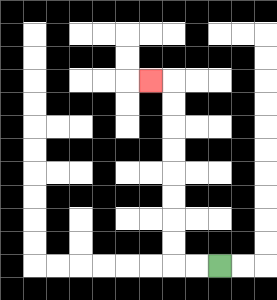{'start': '[9, 11]', 'end': '[6, 3]', 'path_directions': 'L,L,U,U,U,U,U,U,U,U,L', 'path_coordinates': '[[9, 11], [8, 11], [7, 11], [7, 10], [7, 9], [7, 8], [7, 7], [7, 6], [7, 5], [7, 4], [7, 3], [6, 3]]'}